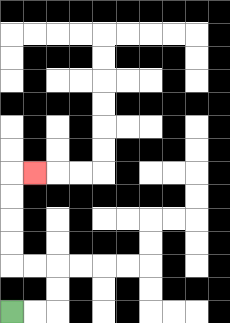{'start': '[0, 13]', 'end': '[1, 7]', 'path_directions': 'R,R,U,U,L,L,U,U,U,U,R', 'path_coordinates': '[[0, 13], [1, 13], [2, 13], [2, 12], [2, 11], [1, 11], [0, 11], [0, 10], [0, 9], [0, 8], [0, 7], [1, 7]]'}